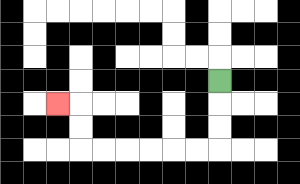{'start': '[9, 3]', 'end': '[2, 4]', 'path_directions': 'D,D,D,L,L,L,L,L,L,U,U,L', 'path_coordinates': '[[9, 3], [9, 4], [9, 5], [9, 6], [8, 6], [7, 6], [6, 6], [5, 6], [4, 6], [3, 6], [3, 5], [3, 4], [2, 4]]'}